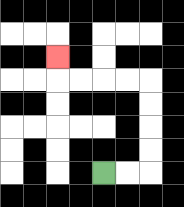{'start': '[4, 7]', 'end': '[2, 2]', 'path_directions': 'R,R,U,U,U,U,L,L,L,L,U', 'path_coordinates': '[[4, 7], [5, 7], [6, 7], [6, 6], [6, 5], [6, 4], [6, 3], [5, 3], [4, 3], [3, 3], [2, 3], [2, 2]]'}